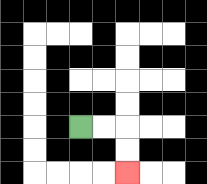{'start': '[3, 5]', 'end': '[5, 7]', 'path_directions': 'R,R,D,D', 'path_coordinates': '[[3, 5], [4, 5], [5, 5], [5, 6], [5, 7]]'}